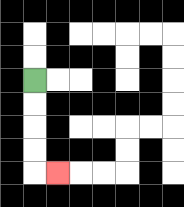{'start': '[1, 3]', 'end': '[2, 7]', 'path_directions': 'D,D,D,D,R', 'path_coordinates': '[[1, 3], [1, 4], [1, 5], [1, 6], [1, 7], [2, 7]]'}